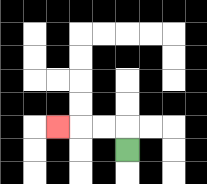{'start': '[5, 6]', 'end': '[2, 5]', 'path_directions': 'U,L,L,L', 'path_coordinates': '[[5, 6], [5, 5], [4, 5], [3, 5], [2, 5]]'}